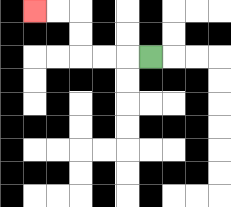{'start': '[6, 2]', 'end': '[1, 0]', 'path_directions': 'L,L,L,U,U,L,L', 'path_coordinates': '[[6, 2], [5, 2], [4, 2], [3, 2], [3, 1], [3, 0], [2, 0], [1, 0]]'}